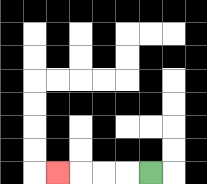{'start': '[6, 7]', 'end': '[2, 7]', 'path_directions': 'L,L,L,L', 'path_coordinates': '[[6, 7], [5, 7], [4, 7], [3, 7], [2, 7]]'}